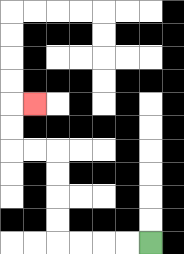{'start': '[6, 10]', 'end': '[1, 4]', 'path_directions': 'L,L,L,L,U,U,U,U,L,L,U,U,R', 'path_coordinates': '[[6, 10], [5, 10], [4, 10], [3, 10], [2, 10], [2, 9], [2, 8], [2, 7], [2, 6], [1, 6], [0, 6], [0, 5], [0, 4], [1, 4]]'}